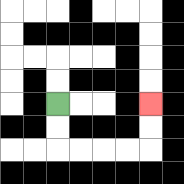{'start': '[2, 4]', 'end': '[6, 4]', 'path_directions': 'D,D,R,R,R,R,U,U', 'path_coordinates': '[[2, 4], [2, 5], [2, 6], [3, 6], [4, 6], [5, 6], [6, 6], [6, 5], [6, 4]]'}